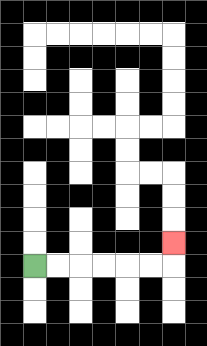{'start': '[1, 11]', 'end': '[7, 10]', 'path_directions': 'R,R,R,R,R,R,U', 'path_coordinates': '[[1, 11], [2, 11], [3, 11], [4, 11], [5, 11], [6, 11], [7, 11], [7, 10]]'}